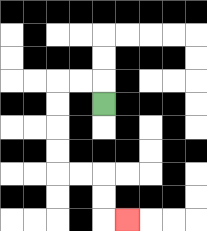{'start': '[4, 4]', 'end': '[5, 9]', 'path_directions': 'U,L,L,D,D,D,D,R,R,D,D,R', 'path_coordinates': '[[4, 4], [4, 3], [3, 3], [2, 3], [2, 4], [2, 5], [2, 6], [2, 7], [3, 7], [4, 7], [4, 8], [4, 9], [5, 9]]'}